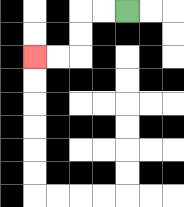{'start': '[5, 0]', 'end': '[1, 2]', 'path_directions': 'L,L,D,D,L,L', 'path_coordinates': '[[5, 0], [4, 0], [3, 0], [3, 1], [3, 2], [2, 2], [1, 2]]'}